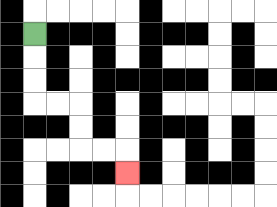{'start': '[1, 1]', 'end': '[5, 7]', 'path_directions': 'D,D,D,R,R,D,D,R,R,D', 'path_coordinates': '[[1, 1], [1, 2], [1, 3], [1, 4], [2, 4], [3, 4], [3, 5], [3, 6], [4, 6], [5, 6], [5, 7]]'}